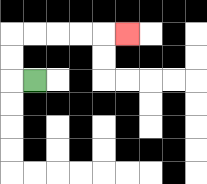{'start': '[1, 3]', 'end': '[5, 1]', 'path_directions': 'L,U,U,R,R,R,R,R', 'path_coordinates': '[[1, 3], [0, 3], [0, 2], [0, 1], [1, 1], [2, 1], [3, 1], [4, 1], [5, 1]]'}